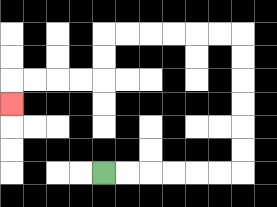{'start': '[4, 7]', 'end': '[0, 4]', 'path_directions': 'R,R,R,R,R,R,U,U,U,U,U,U,L,L,L,L,L,L,D,D,L,L,L,L,D', 'path_coordinates': '[[4, 7], [5, 7], [6, 7], [7, 7], [8, 7], [9, 7], [10, 7], [10, 6], [10, 5], [10, 4], [10, 3], [10, 2], [10, 1], [9, 1], [8, 1], [7, 1], [6, 1], [5, 1], [4, 1], [4, 2], [4, 3], [3, 3], [2, 3], [1, 3], [0, 3], [0, 4]]'}